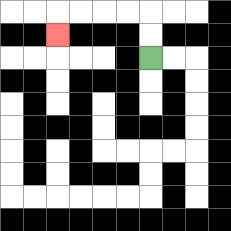{'start': '[6, 2]', 'end': '[2, 1]', 'path_directions': 'U,U,L,L,L,L,D', 'path_coordinates': '[[6, 2], [6, 1], [6, 0], [5, 0], [4, 0], [3, 0], [2, 0], [2, 1]]'}